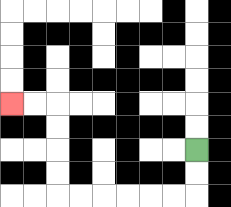{'start': '[8, 6]', 'end': '[0, 4]', 'path_directions': 'D,D,L,L,L,L,L,L,U,U,U,U,L,L', 'path_coordinates': '[[8, 6], [8, 7], [8, 8], [7, 8], [6, 8], [5, 8], [4, 8], [3, 8], [2, 8], [2, 7], [2, 6], [2, 5], [2, 4], [1, 4], [0, 4]]'}